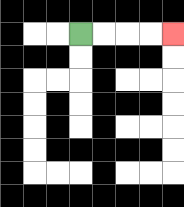{'start': '[3, 1]', 'end': '[7, 1]', 'path_directions': 'R,R,R,R', 'path_coordinates': '[[3, 1], [4, 1], [5, 1], [6, 1], [7, 1]]'}